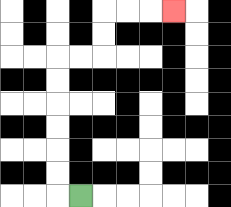{'start': '[3, 8]', 'end': '[7, 0]', 'path_directions': 'L,U,U,U,U,U,U,R,R,U,U,R,R,R', 'path_coordinates': '[[3, 8], [2, 8], [2, 7], [2, 6], [2, 5], [2, 4], [2, 3], [2, 2], [3, 2], [4, 2], [4, 1], [4, 0], [5, 0], [6, 0], [7, 0]]'}